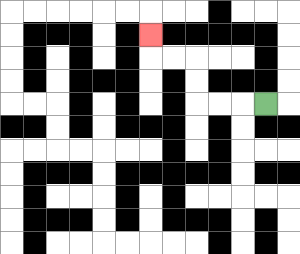{'start': '[11, 4]', 'end': '[6, 1]', 'path_directions': 'L,L,L,U,U,L,L,U', 'path_coordinates': '[[11, 4], [10, 4], [9, 4], [8, 4], [8, 3], [8, 2], [7, 2], [6, 2], [6, 1]]'}